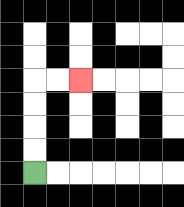{'start': '[1, 7]', 'end': '[3, 3]', 'path_directions': 'U,U,U,U,R,R', 'path_coordinates': '[[1, 7], [1, 6], [1, 5], [1, 4], [1, 3], [2, 3], [3, 3]]'}